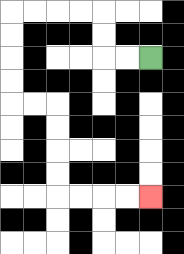{'start': '[6, 2]', 'end': '[6, 8]', 'path_directions': 'L,L,U,U,L,L,L,L,D,D,D,D,R,R,D,D,D,D,R,R,R,R', 'path_coordinates': '[[6, 2], [5, 2], [4, 2], [4, 1], [4, 0], [3, 0], [2, 0], [1, 0], [0, 0], [0, 1], [0, 2], [0, 3], [0, 4], [1, 4], [2, 4], [2, 5], [2, 6], [2, 7], [2, 8], [3, 8], [4, 8], [5, 8], [6, 8]]'}